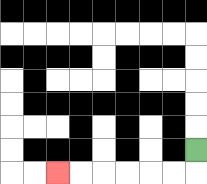{'start': '[8, 6]', 'end': '[2, 7]', 'path_directions': 'D,L,L,L,L,L,L', 'path_coordinates': '[[8, 6], [8, 7], [7, 7], [6, 7], [5, 7], [4, 7], [3, 7], [2, 7]]'}